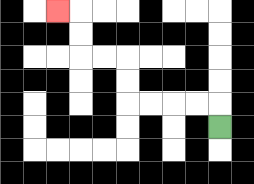{'start': '[9, 5]', 'end': '[2, 0]', 'path_directions': 'U,L,L,L,L,U,U,L,L,U,U,L', 'path_coordinates': '[[9, 5], [9, 4], [8, 4], [7, 4], [6, 4], [5, 4], [5, 3], [5, 2], [4, 2], [3, 2], [3, 1], [3, 0], [2, 0]]'}